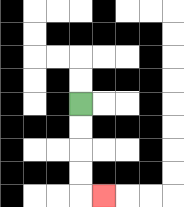{'start': '[3, 4]', 'end': '[4, 8]', 'path_directions': 'D,D,D,D,R', 'path_coordinates': '[[3, 4], [3, 5], [3, 6], [3, 7], [3, 8], [4, 8]]'}